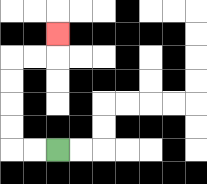{'start': '[2, 6]', 'end': '[2, 1]', 'path_directions': 'L,L,U,U,U,U,R,R,U', 'path_coordinates': '[[2, 6], [1, 6], [0, 6], [0, 5], [0, 4], [0, 3], [0, 2], [1, 2], [2, 2], [2, 1]]'}